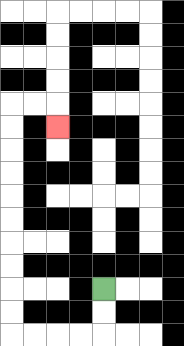{'start': '[4, 12]', 'end': '[2, 5]', 'path_directions': 'D,D,L,L,L,L,U,U,U,U,U,U,U,U,U,U,R,R,D', 'path_coordinates': '[[4, 12], [4, 13], [4, 14], [3, 14], [2, 14], [1, 14], [0, 14], [0, 13], [0, 12], [0, 11], [0, 10], [0, 9], [0, 8], [0, 7], [0, 6], [0, 5], [0, 4], [1, 4], [2, 4], [2, 5]]'}